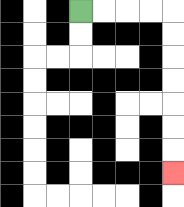{'start': '[3, 0]', 'end': '[7, 7]', 'path_directions': 'R,R,R,R,D,D,D,D,D,D,D', 'path_coordinates': '[[3, 0], [4, 0], [5, 0], [6, 0], [7, 0], [7, 1], [7, 2], [7, 3], [7, 4], [7, 5], [7, 6], [7, 7]]'}